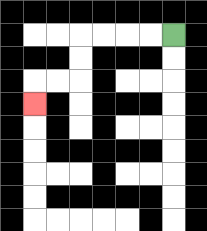{'start': '[7, 1]', 'end': '[1, 4]', 'path_directions': 'L,L,L,L,D,D,L,L,D', 'path_coordinates': '[[7, 1], [6, 1], [5, 1], [4, 1], [3, 1], [3, 2], [3, 3], [2, 3], [1, 3], [1, 4]]'}